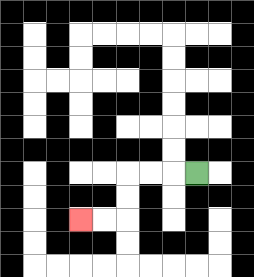{'start': '[8, 7]', 'end': '[3, 9]', 'path_directions': 'L,L,L,D,D,L,L', 'path_coordinates': '[[8, 7], [7, 7], [6, 7], [5, 7], [5, 8], [5, 9], [4, 9], [3, 9]]'}